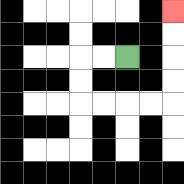{'start': '[5, 2]', 'end': '[7, 0]', 'path_directions': 'L,L,D,D,R,R,R,R,U,U,U,U', 'path_coordinates': '[[5, 2], [4, 2], [3, 2], [3, 3], [3, 4], [4, 4], [5, 4], [6, 4], [7, 4], [7, 3], [7, 2], [7, 1], [7, 0]]'}